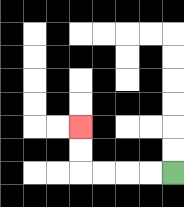{'start': '[7, 7]', 'end': '[3, 5]', 'path_directions': 'L,L,L,L,U,U', 'path_coordinates': '[[7, 7], [6, 7], [5, 7], [4, 7], [3, 7], [3, 6], [3, 5]]'}